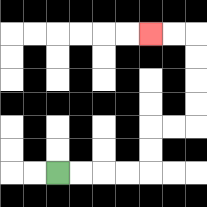{'start': '[2, 7]', 'end': '[6, 1]', 'path_directions': 'R,R,R,R,U,U,R,R,U,U,U,U,L,L', 'path_coordinates': '[[2, 7], [3, 7], [4, 7], [5, 7], [6, 7], [6, 6], [6, 5], [7, 5], [8, 5], [8, 4], [8, 3], [8, 2], [8, 1], [7, 1], [6, 1]]'}